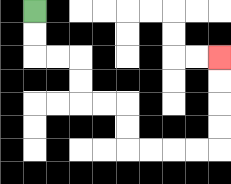{'start': '[1, 0]', 'end': '[9, 2]', 'path_directions': 'D,D,R,R,D,D,R,R,D,D,R,R,R,R,U,U,U,U', 'path_coordinates': '[[1, 0], [1, 1], [1, 2], [2, 2], [3, 2], [3, 3], [3, 4], [4, 4], [5, 4], [5, 5], [5, 6], [6, 6], [7, 6], [8, 6], [9, 6], [9, 5], [9, 4], [9, 3], [9, 2]]'}